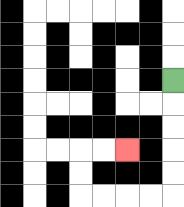{'start': '[7, 3]', 'end': '[5, 6]', 'path_directions': 'D,D,D,D,D,L,L,L,L,U,U,R,R', 'path_coordinates': '[[7, 3], [7, 4], [7, 5], [7, 6], [7, 7], [7, 8], [6, 8], [5, 8], [4, 8], [3, 8], [3, 7], [3, 6], [4, 6], [5, 6]]'}